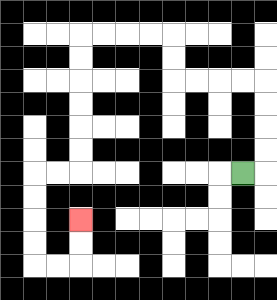{'start': '[10, 7]', 'end': '[3, 9]', 'path_directions': 'R,U,U,U,U,L,L,L,L,U,U,L,L,L,L,D,D,D,D,D,D,L,L,D,D,D,D,R,R,U,U', 'path_coordinates': '[[10, 7], [11, 7], [11, 6], [11, 5], [11, 4], [11, 3], [10, 3], [9, 3], [8, 3], [7, 3], [7, 2], [7, 1], [6, 1], [5, 1], [4, 1], [3, 1], [3, 2], [3, 3], [3, 4], [3, 5], [3, 6], [3, 7], [2, 7], [1, 7], [1, 8], [1, 9], [1, 10], [1, 11], [2, 11], [3, 11], [3, 10], [3, 9]]'}